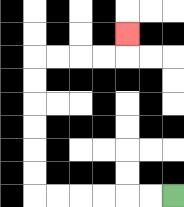{'start': '[7, 8]', 'end': '[5, 1]', 'path_directions': 'L,L,L,L,L,L,U,U,U,U,U,U,R,R,R,R,U', 'path_coordinates': '[[7, 8], [6, 8], [5, 8], [4, 8], [3, 8], [2, 8], [1, 8], [1, 7], [1, 6], [1, 5], [1, 4], [1, 3], [1, 2], [2, 2], [3, 2], [4, 2], [5, 2], [5, 1]]'}